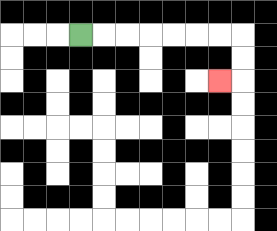{'start': '[3, 1]', 'end': '[9, 3]', 'path_directions': 'R,R,R,R,R,R,R,D,D,L', 'path_coordinates': '[[3, 1], [4, 1], [5, 1], [6, 1], [7, 1], [8, 1], [9, 1], [10, 1], [10, 2], [10, 3], [9, 3]]'}